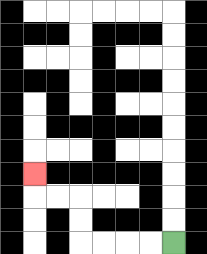{'start': '[7, 10]', 'end': '[1, 7]', 'path_directions': 'L,L,L,L,U,U,L,L,U', 'path_coordinates': '[[7, 10], [6, 10], [5, 10], [4, 10], [3, 10], [3, 9], [3, 8], [2, 8], [1, 8], [1, 7]]'}